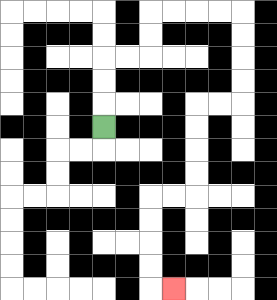{'start': '[4, 5]', 'end': '[7, 12]', 'path_directions': 'U,U,U,R,R,U,U,R,R,R,R,D,D,D,D,L,L,D,D,D,D,L,L,D,D,D,D,R', 'path_coordinates': '[[4, 5], [4, 4], [4, 3], [4, 2], [5, 2], [6, 2], [6, 1], [6, 0], [7, 0], [8, 0], [9, 0], [10, 0], [10, 1], [10, 2], [10, 3], [10, 4], [9, 4], [8, 4], [8, 5], [8, 6], [8, 7], [8, 8], [7, 8], [6, 8], [6, 9], [6, 10], [6, 11], [6, 12], [7, 12]]'}